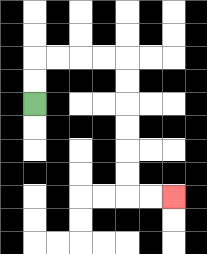{'start': '[1, 4]', 'end': '[7, 8]', 'path_directions': 'U,U,R,R,R,R,D,D,D,D,D,D,R,R', 'path_coordinates': '[[1, 4], [1, 3], [1, 2], [2, 2], [3, 2], [4, 2], [5, 2], [5, 3], [5, 4], [5, 5], [5, 6], [5, 7], [5, 8], [6, 8], [7, 8]]'}